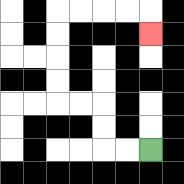{'start': '[6, 6]', 'end': '[6, 1]', 'path_directions': 'L,L,U,U,L,L,U,U,U,U,R,R,R,R,D', 'path_coordinates': '[[6, 6], [5, 6], [4, 6], [4, 5], [4, 4], [3, 4], [2, 4], [2, 3], [2, 2], [2, 1], [2, 0], [3, 0], [4, 0], [5, 0], [6, 0], [6, 1]]'}